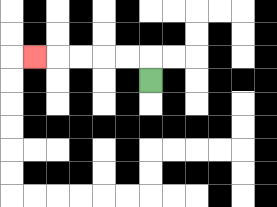{'start': '[6, 3]', 'end': '[1, 2]', 'path_directions': 'U,L,L,L,L,L', 'path_coordinates': '[[6, 3], [6, 2], [5, 2], [4, 2], [3, 2], [2, 2], [1, 2]]'}